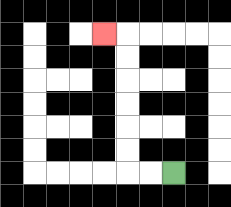{'start': '[7, 7]', 'end': '[4, 1]', 'path_directions': 'L,L,U,U,U,U,U,U,L', 'path_coordinates': '[[7, 7], [6, 7], [5, 7], [5, 6], [5, 5], [5, 4], [5, 3], [5, 2], [5, 1], [4, 1]]'}